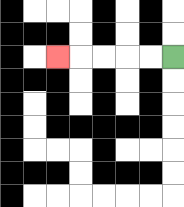{'start': '[7, 2]', 'end': '[2, 2]', 'path_directions': 'L,L,L,L,L', 'path_coordinates': '[[7, 2], [6, 2], [5, 2], [4, 2], [3, 2], [2, 2]]'}